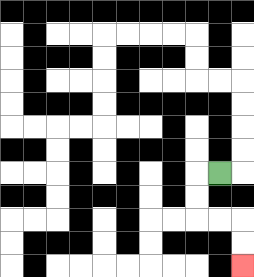{'start': '[9, 7]', 'end': '[10, 11]', 'path_directions': 'L,D,D,R,R,D,D', 'path_coordinates': '[[9, 7], [8, 7], [8, 8], [8, 9], [9, 9], [10, 9], [10, 10], [10, 11]]'}